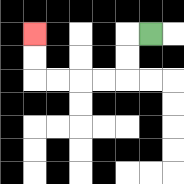{'start': '[6, 1]', 'end': '[1, 1]', 'path_directions': 'L,D,D,L,L,L,L,U,U', 'path_coordinates': '[[6, 1], [5, 1], [5, 2], [5, 3], [4, 3], [3, 3], [2, 3], [1, 3], [1, 2], [1, 1]]'}